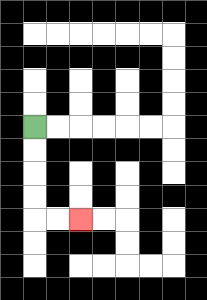{'start': '[1, 5]', 'end': '[3, 9]', 'path_directions': 'D,D,D,D,R,R', 'path_coordinates': '[[1, 5], [1, 6], [1, 7], [1, 8], [1, 9], [2, 9], [3, 9]]'}